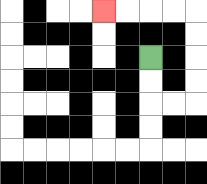{'start': '[6, 2]', 'end': '[4, 0]', 'path_directions': 'D,D,R,R,U,U,U,U,L,L,L,L', 'path_coordinates': '[[6, 2], [6, 3], [6, 4], [7, 4], [8, 4], [8, 3], [8, 2], [8, 1], [8, 0], [7, 0], [6, 0], [5, 0], [4, 0]]'}